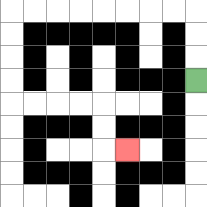{'start': '[8, 3]', 'end': '[5, 6]', 'path_directions': 'U,U,U,L,L,L,L,L,L,L,L,D,D,D,D,R,R,R,R,D,D,R', 'path_coordinates': '[[8, 3], [8, 2], [8, 1], [8, 0], [7, 0], [6, 0], [5, 0], [4, 0], [3, 0], [2, 0], [1, 0], [0, 0], [0, 1], [0, 2], [0, 3], [0, 4], [1, 4], [2, 4], [3, 4], [4, 4], [4, 5], [4, 6], [5, 6]]'}